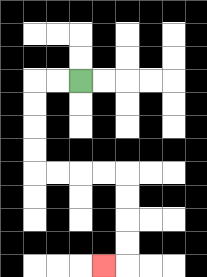{'start': '[3, 3]', 'end': '[4, 11]', 'path_directions': 'L,L,D,D,D,D,R,R,R,R,D,D,D,D,L', 'path_coordinates': '[[3, 3], [2, 3], [1, 3], [1, 4], [1, 5], [1, 6], [1, 7], [2, 7], [3, 7], [4, 7], [5, 7], [5, 8], [5, 9], [5, 10], [5, 11], [4, 11]]'}